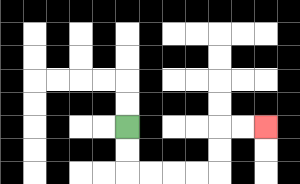{'start': '[5, 5]', 'end': '[11, 5]', 'path_directions': 'D,D,R,R,R,R,U,U,R,R', 'path_coordinates': '[[5, 5], [5, 6], [5, 7], [6, 7], [7, 7], [8, 7], [9, 7], [9, 6], [9, 5], [10, 5], [11, 5]]'}